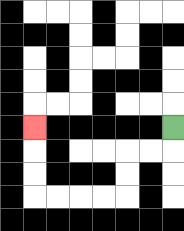{'start': '[7, 5]', 'end': '[1, 5]', 'path_directions': 'D,L,L,D,D,L,L,L,L,U,U,U', 'path_coordinates': '[[7, 5], [7, 6], [6, 6], [5, 6], [5, 7], [5, 8], [4, 8], [3, 8], [2, 8], [1, 8], [1, 7], [1, 6], [1, 5]]'}